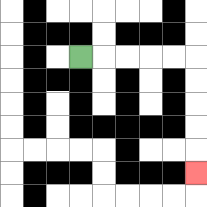{'start': '[3, 2]', 'end': '[8, 7]', 'path_directions': 'R,R,R,R,R,D,D,D,D,D', 'path_coordinates': '[[3, 2], [4, 2], [5, 2], [6, 2], [7, 2], [8, 2], [8, 3], [8, 4], [8, 5], [8, 6], [8, 7]]'}